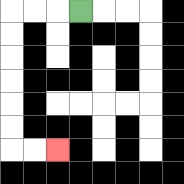{'start': '[3, 0]', 'end': '[2, 6]', 'path_directions': 'L,L,L,D,D,D,D,D,D,R,R', 'path_coordinates': '[[3, 0], [2, 0], [1, 0], [0, 0], [0, 1], [0, 2], [0, 3], [0, 4], [0, 5], [0, 6], [1, 6], [2, 6]]'}